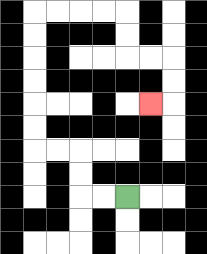{'start': '[5, 8]', 'end': '[6, 4]', 'path_directions': 'L,L,U,U,L,L,U,U,U,U,U,U,R,R,R,R,D,D,R,R,D,D,L', 'path_coordinates': '[[5, 8], [4, 8], [3, 8], [3, 7], [3, 6], [2, 6], [1, 6], [1, 5], [1, 4], [1, 3], [1, 2], [1, 1], [1, 0], [2, 0], [3, 0], [4, 0], [5, 0], [5, 1], [5, 2], [6, 2], [7, 2], [7, 3], [7, 4], [6, 4]]'}